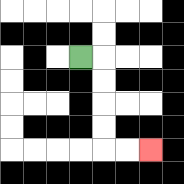{'start': '[3, 2]', 'end': '[6, 6]', 'path_directions': 'R,D,D,D,D,R,R', 'path_coordinates': '[[3, 2], [4, 2], [4, 3], [4, 4], [4, 5], [4, 6], [5, 6], [6, 6]]'}